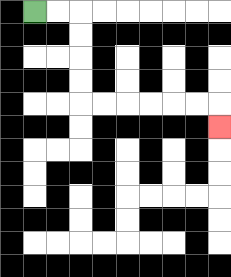{'start': '[1, 0]', 'end': '[9, 5]', 'path_directions': 'R,R,D,D,D,D,R,R,R,R,R,R,D', 'path_coordinates': '[[1, 0], [2, 0], [3, 0], [3, 1], [3, 2], [3, 3], [3, 4], [4, 4], [5, 4], [6, 4], [7, 4], [8, 4], [9, 4], [9, 5]]'}